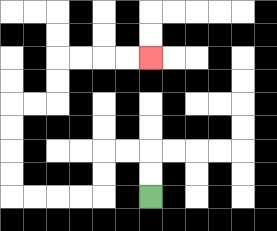{'start': '[6, 8]', 'end': '[6, 2]', 'path_directions': 'U,U,L,L,D,D,L,L,L,L,U,U,U,U,R,R,U,U,R,R,R,R', 'path_coordinates': '[[6, 8], [6, 7], [6, 6], [5, 6], [4, 6], [4, 7], [4, 8], [3, 8], [2, 8], [1, 8], [0, 8], [0, 7], [0, 6], [0, 5], [0, 4], [1, 4], [2, 4], [2, 3], [2, 2], [3, 2], [4, 2], [5, 2], [6, 2]]'}